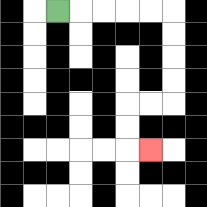{'start': '[2, 0]', 'end': '[6, 6]', 'path_directions': 'R,R,R,R,R,D,D,D,D,L,L,D,D,R', 'path_coordinates': '[[2, 0], [3, 0], [4, 0], [5, 0], [6, 0], [7, 0], [7, 1], [7, 2], [7, 3], [7, 4], [6, 4], [5, 4], [5, 5], [5, 6], [6, 6]]'}